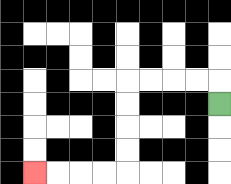{'start': '[9, 4]', 'end': '[1, 7]', 'path_directions': 'U,L,L,L,L,D,D,D,D,L,L,L,L', 'path_coordinates': '[[9, 4], [9, 3], [8, 3], [7, 3], [6, 3], [5, 3], [5, 4], [5, 5], [5, 6], [5, 7], [4, 7], [3, 7], [2, 7], [1, 7]]'}